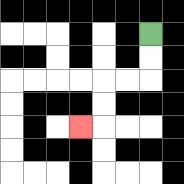{'start': '[6, 1]', 'end': '[3, 5]', 'path_directions': 'D,D,L,L,D,D,L', 'path_coordinates': '[[6, 1], [6, 2], [6, 3], [5, 3], [4, 3], [4, 4], [4, 5], [3, 5]]'}